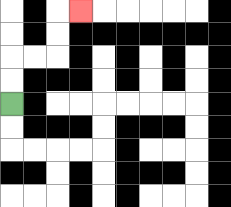{'start': '[0, 4]', 'end': '[3, 0]', 'path_directions': 'U,U,R,R,U,U,R', 'path_coordinates': '[[0, 4], [0, 3], [0, 2], [1, 2], [2, 2], [2, 1], [2, 0], [3, 0]]'}